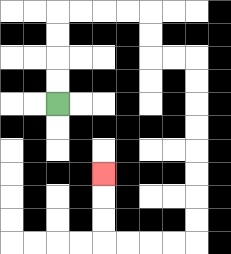{'start': '[2, 4]', 'end': '[4, 7]', 'path_directions': 'U,U,U,U,R,R,R,R,D,D,R,R,D,D,D,D,D,D,D,D,L,L,L,L,U,U,U', 'path_coordinates': '[[2, 4], [2, 3], [2, 2], [2, 1], [2, 0], [3, 0], [4, 0], [5, 0], [6, 0], [6, 1], [6, 2], [7, 2], [8, 2], [8, 3], [8, 4], [8, 5], [8, 6], [8, 7], [8, 8], [8, 9], [8, 10], [7, 10], [6, 10], [5, 10], [4, 10], [4, 9], [4, 8], [4, 7]]'}